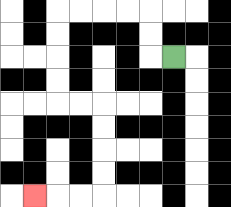{'start': '[7, 2]', 'end': '[1, 8]', 'path_directions': 'L,U,U,L,L,L,L,D,D,D,D,R,R,D,D,D,D,L,L,L', 'path_coordinates': '[[7, 2], [6, 2], [6, 1], [6, 0], [5, 0], [4, 0], [3, 0], [2, 0], [2, 1], [2, 2], [2, 3], [2, 4], [3, 4], [4, 4], [4, 5], [4, 6], [4, 7], [4, 8], [3, 8], [2, 8], [1, 8]]'}